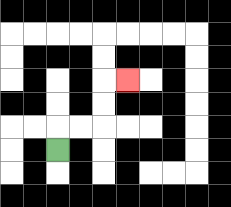{'start': '[2, 6]', 'end': '[5, 3]', 'path_directions': 'U,R,R,U,U,R', 'path_coordinates': '[[2, 6], [2, 5], [3, 5], [4, 5], [4, 4], [4, 3], [5, 3]]'}